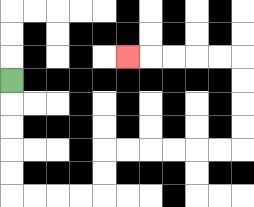{'start': '[0, 3]', 'end': '[5, 2]', 'path_directions': 'D,D,D,D,D,R,R,R,R,U,U,R,R,R,R,R,R,U,U,U,U,L,L,L,L,L', 'path_coordinates': '[[0, 3], [0, 4], [0, 5], [0, 6], [0, 7], [0, 8], [1, 8], [2, 8], [3, 8], [4, 8], [4, 7], [4, 6], [5, 6], [6, 6], [7, 6], [8, 6], [9, 6], [10, 6], [10, 5], [10, 4], [10, 3], [10, 2], [9, 2], [8, 2], [7, 2], [6, 2], [5, 2]]'}